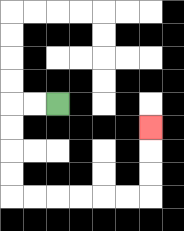{'start': '[2, 4]', 'end': '[6, 5]', 'path_directions': 'L,L,D,D,D,D,R,R,R,R,R,R,U,U,U', 'path_coordinates': '[[2, 4], [1, 4], [0, 4], [0, 5], [0, 6], [0, 7], [0, 8], [1, 8], [2, 8], [3, 8], [4, 8], [5, 8], [6, 8], [6, 7], [6, 6], [6, 5]]'}